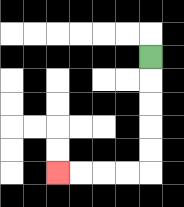{'start': '[6, 2]', 'end': '[2, 7]', 'path_directions': 'D,D,D,D,D,L,L,L,L', 'path_coordinates': '[[6, 2], [6, 3], [6, 4], [6, 5], [6, 6], [6, 7], [5, 7], [4, 7], [3, 7], [2, 7]]'}